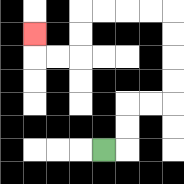{'start': '[4, 6]', 'end': '[1, 1]', 'path_directions': 'R,U,U,R,R,U,U,U,U,L,L,L,L,D,D,L,L,U', 'path_coordinates': '[[4, 6], [5, 6], [5, 5], [5, 4], [6, 4], [7, 4], [7, 3], [7, 2], [7, 1], [7, 0], [6, 0], [5, 0], [4, 0], [3, 0], [3, 1], [3, 2], [2, 2], [1, 2], [1, 1]]'}